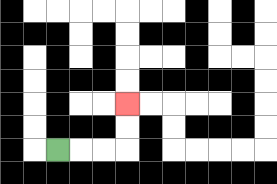{'start': '[2, 6]', 'end': '[5, 4]', 'path_directions': 'R,R,R,U,U', 'path_coordinates': '[[2, 6], [3, 6], [4, 6], [5, 6], [5, 5], [5, 4]]'}